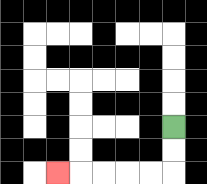{'start': '[7, 5]', 'end': '[2, 7]', 'path_directions': 'D,D,L,L,L,L,L', 'path_coordinates': '[[7, 5], [7, 6], [7, 7], [6, 7], [5, 7], [4, 7], [3, 7], [2, 7]]'}